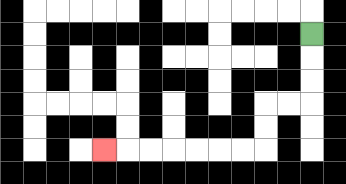{'start': '[13, 1]', 'end': '[4, 6]', 'path_directions': 'D,D,D,L,L,D,D,L,L,L,L,L,L,L', 'path_coordinates': '[[13, 1], [13, 2], [13, 3], [13, 4], [12, 4], [11, 4], [11, 5], [11, 6], [10, 6], [9, 6], [8, 6], [7, 6], [6, 6], [5, 6], [4, 6]]'}